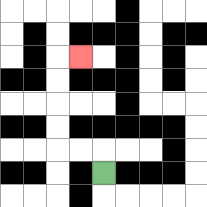{'start': '[4, 7]', 'end': '[3, 2]', 'path_directions': 'U,L,L,U,U,U,U,R', 'path_coordinates': '[[4, 7], [4, 6], [3, 6], [2, 6], [2, 5], [2, 4], [2, 3], [2, 2], [3, 2]]'}